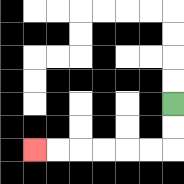{'start': '[7, 4]', 'end': '[1, 6]', 'path_directions': 'D,D,L,L,L,L,L,L', 'path_coordinates': '[[7, 4], [7, 5], [7, 6], [6, 6], [5, 6], [4, 6], [3, 6], [2, 6], [1, 6]]'}